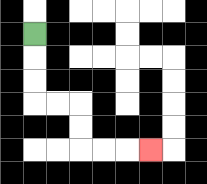{'start': '[1, 1]', 'end': '[6, 6]', 'path_directions': 'D,D,D,R,R,D,D,R,R,R', 'path_coordinates': '[[1, 1], [1, 2], [1, 3], [1, 4], [2, 4], [3, 4], [3, 5], [3, 6], [4, 6], [5, 6], [6, 6]]'}